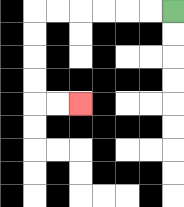{'start': '[7, 0]', 'end': '[3, 4]', 'path_directions': 'L,L,L,L,L,L,D,D,D,D,R,R', 'path_coordinates': '[[7, 0], [6, 0], [5, 0], [4, 0], [3, 0], [2, 0], [1, 0], [1, 1], [1, 2], [1, 3], [1, 4], [2, 4], [3, 4]]'}